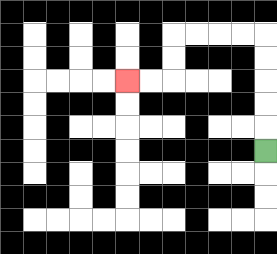{'start': '[11, 6]', 'end': '[5, 3]', 'path_directions': 'U,U,U,U,U,L,L,L,L,D,D,L,L', 'path_coordinates': '[[11, 6], [11, 5], [11, 4], [11, 3], [11, 2], [11, 1], [10, 1], [9, 1], [8, 1], [7, 1], [7, 2], [7, 3], [6, 3], [5, 3]]'}